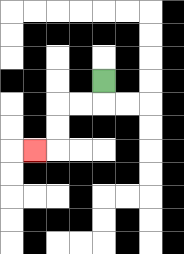{'start': '[4, 3]', 'end': '[1, 6]', 'path_directions': 'D,L,L,D,D,L', 'path_coordinates': '[[4, 3], [4, 4], [3, 4], [2, 4], [2, 5], [2, 6], [1, 6]]'}